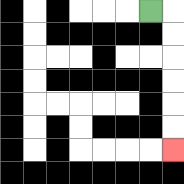{'start': '[6, 0]', 'end': '[7, 6]', 'path_directions': 'R,D,D,D,D,D,D', 'path_coordinates': '[[6, 0], [7, 0], [7, 1], [7, 2], [7, 3], [7, 4], [7, 5], [7, 6]]'}